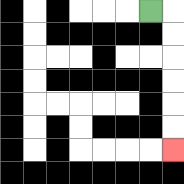{'start': '[6, 0]', 'end': '[7, 6]', 'path_directions': 'R,D,D,D,D,D,D', 'path_coordinates': '[[6, 0], [7, 0], [7, 1], [7, 2], [7, 3], [7, 4], [7, 5], [7, 6]]'}